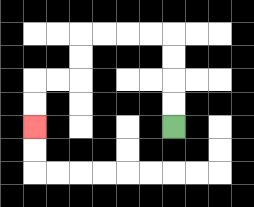{'start': '[7, 5]', 'end': '[1, 5]', 'path_directions': 'U,U,U,U,L,L,L,L,D,D,L,L,D,D', 'path_coordinates': '[[7, 5], [7, 4], [7, 3], [7, 2], [7, 1], [6, 1], [5, 1], [4, 1], [3, 1], [3, 2], [3, 3], [2, 3], [1, 3], [1, 4], [1, 5]]'}